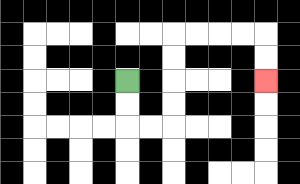{'start': '[5, 3]', 'end': '[11, 3]', 'path_directions': 'D,D,R,R,U,U,U,U,R,R,R,R,D,D', 'path_coordinates': '[[5, 3], [5, 4], [5, 5], [6, 5], [7, 5], [7, 4], [7, 3], [7, 2], [7, 1], [8, 1], [9, 1], [10, 1], [11, 1], [11, 2], [11, 3]]'}